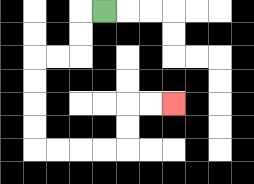{'start': '[4, 0]', 'end': '[7, 4]', 'path_directions': 'L,D,D,L,L,D,D,D,D,R,R,R,R,U,U,R,R', 'path_coordinates': '[[4, 0], [3, 0], [3, 1], [3, 2], [2, 2], [1, 2], [1, 3], [1, 4], [1, 5], [1, 6], [2, 6], [3, 6], [4, 6], [5, 6], [5, 5], [5, 4], [6, 4], [7, 4]]'}